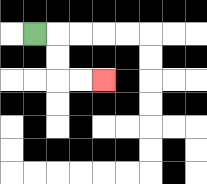{'start': '[1, 1]', 'end': '[4, 3]', 'path_directions': 'R,D,D,R,R', 'path_coordinates': '[[1, 1], [2, 1], [2, 2], [2, 3], [3, 3], [4, 3]]'}